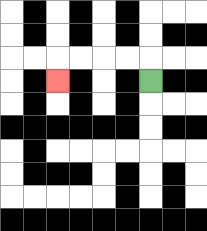{'start': '[6, 3]', 'end': '[2, 3]', 'path_directions': 'U,L,L,L,L,D', 'path_coordinates': '[[6, 3], [6, 2], [5, 2], [4, 2], [3, 2], [2, 2], [2, 3]]'}